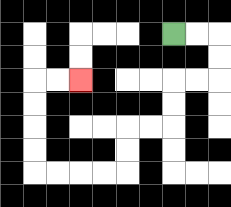{'start': '[7, 1]', 'end': '[3, 3]', 'path_directions': 'R,R,D,D,L,L,D,D,L,L,D,D,L,L,L,L,U,U,U,U,R,R', 'path_coordinates': '[[7, 1], [8, 1], [9, 1], [9, 2], [9, 3], [8, 3], [7, 3], [7, 4], [7, 5], [6, 5], [5, 5], [5, 6], [5, 7], [4, 7], [3, 7], [2, 7], [1, 7], [1, 6], [1, 5], [1, 4], [1, 3], [2, 3], [3, 3]]'}